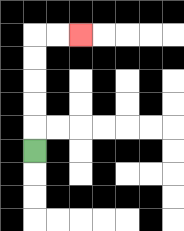{'start': '[1, 6]', 'end': '[3, 1]', 'path_directions': 'U,U,U,U,U,R,R', 'path_coordinates': '[[1, 6], [1, 5], [1, 4], [1, 3], [1, 2], [1, 1], [2, 1], [3, 1]]'}